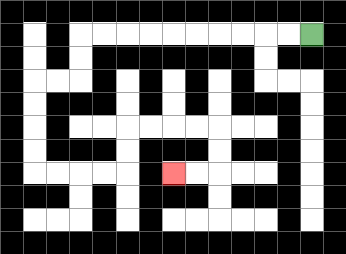{'start': '[13, 1]', 'end': '[7, 7]', 'path_directions': 'L,L,L,L,L,L,L,L,L,L,D,D,L,L,D,D,D,D,R,R,R,R,U,U,R,R,R,R,D,D,L,L', 'path_coordinates': '[[13, 1], [12, 1], [11, 1], [10, 1], [9, 1], [8, 1], [7, 1], [6, 1], [5, 1], [4, 1], [3, 1], [3, 2], [3, 3], [2, 3], [1, 3], [1, 4], [1, 5], [1, 6], [1, 7], [2, 7], [3, 7], [4, 7], [5, 7], [5, 6], [5, 5], [6, 5], [7, 5], [8, 5], [9, 5], [9, 6], [9, 7], [8, 7], [7, 7]]'}